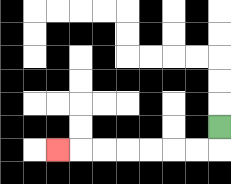{'start': '[9, 5]', 'end': '[2, 6]', 'path_directions': 'D,L,L,L,L,L,L,L', 'path_coordinates': '[[9, 5], [9, 6], [8, 6], [7, 6], [6, 6], [5, 6], [4, 6], [3, 6], [2, 6]]'}